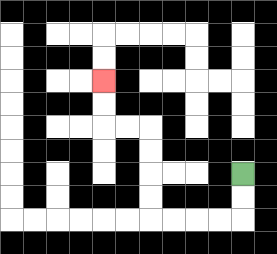{'start': '[10, 7]', 'end': '[4, 3]', 'path_directions': 'D,D,L,L,L,L,U,U,U,U,L,L,U,U', 'path_coordinates': '[[10, 7], [10, 8], [10, 9], [9, 9], [8, 9], [7, 9], [6, 9], [6, 8], [6, 7], [6, 6], [6, 5], [5, 5], [4, 5], [4, 4], [4, 3]]'}